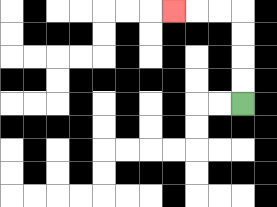{'start': '[10, 4]', 'end': '[7, 0]', 'path_directions': 'U,U,U,U,L,L,L', 'path_coordinates': '[[10, 4], [10, 3], [10, 2], [10, 1], [10, 0], [9, 0], [8, 0], [7, 0]]'}